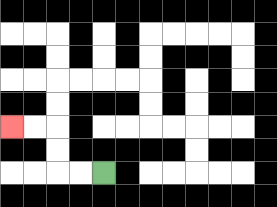{'start': '[4, 7]', 'end': '[0, 5]', 'path_directions': 'L,L,U,U,L,L', 'path_coordinates': '[[4, 7], [3, 7], [2, 7], [2, 6], [2, 5], [1, 5], [0, 5]]'}